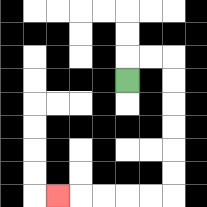{'start': '[5, 3]', 'end': '[2, 8]', 'path_directions': 'U,R,R,D,D,D,D,D,D,L,L,L,L,L', 'path_coordinates': '[[5, 3], [5, 2], [6, 2], [7, 2], [7, 3], [7, 4], [7, 5], [7, 6], [7, 7], [7, 8], [6, 8], [5, 8], [4, 8], [3, 8], [2, 8]]'}